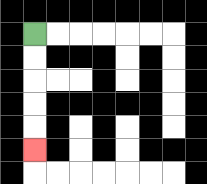{'start': '[1, 1]', 'end': '[1, 6]', 'path_directions': 'D,D,D,D,D', 'path_coordinates': '[[1, 1], [1, 2], [1, 3], [1, 4], [1, 5], [1, 6]]'}